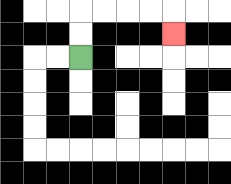{'start': '[3, 2]', 'end': '[7, 1]', 'path_directions': 'U,U,R,R,R,R,D', 'path_coordinates': '[[3, 2], [3, 1], [3, 0], [4, 0], [5, 0], [6, 0], [7, 0], [7, 1]]'}